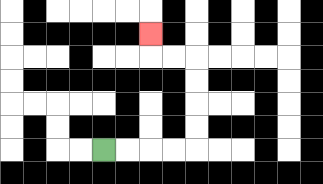{'start': '[4, 6]', 'end': '[6, 1]', 'path_directions': 'R,R,R,R,U,U,U,U,L,L,U', 'path_coordinates': '[[4, 6], [5, 6], [6, 6], [7, 6], [8, 6], [8, 5], [8, 4], [8, 3], [8, 2], [7, 2], [6, 2], [6, 1]]'}